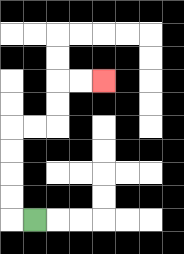{'start': '[1, 9]', 'end': '[4, 3]', 'path_directions': 'L,U,U,U,U,R,R,U,U,R,R', 'path_coordinates': '[[1, 9], [0, 9], [0, 8], [0, 7], [0, 6], [0, 5], [1, 5], [2, 5], [2, 4], [2, 3], [3, 3], [4, 3]]'}